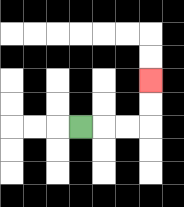{'start': '[3, 5]', 'end': '[6, 3]', 'path_directions': 'R,R,R,U,U', 'path_coordinates': '[[3, 5], [4, 5], [5, 5], [6, 5], [6, 4], [6, 3]]'}